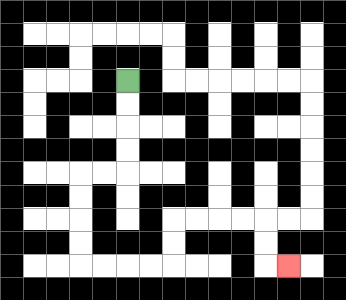{'start': '[5, 3]', 'end': '[12, 11]', 'path_directions': 'D,D,D,D,L,L,D,D,D,D,R,R,R,R,U,U,R,R,R,R,D,D,R', 'path_coordinates': '[[5, 3], [5, 4], [5, 5], [5, 6], [5, 7], [4, 7], [3, 7], [3, 8], [3, 9], [3, 10], [3, 11], [4, 11], [5, 11], [6, 11], [7, 11], [7, 10], [7, 9], [8, 9], [9, 9], [10, 9], [11, 9], [11, 10], [11, 11], [12, 11]]'}